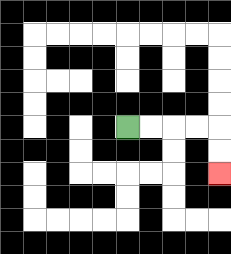{'start': '[5, 5]', 'end': '[9, 7]', 'path_directions': 'R,R,R,R,D,D', 'path_coordinates': '[[5, 5], [6, 5], [7, 5], [8, 5], [9, 5], [9, 6], [9, 7]]'}